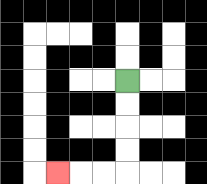{'start': '[5, 3]', 'end': '[2, 7]', 'path_directions': 'D,D,D,D,L,L,L', 'path_coordinates': '[[5, 3], [5, 4], [5, 5], [5, 6], [5, 7], [4, 7], [3, 7], [2, 7]]'}